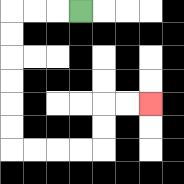{'start': '[3, 0]', 'end': '[6, 4]', 'path_directions': 'L,L,L,D,D,D,D,D,D,R,R,R,R,U,U,R,R', 'path_coordinates': '[[3, 0], [2, 0], [1, 0], [0, 0], [0, 1], [0, 2], [0, 3], [0, 4], [0, 5], [0, 6], [1, 6], [2, 6], [3, 6], [4, 6], [4, 5], [4, 4], [5, 4], [6, 4]]'}